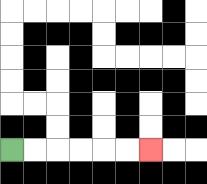{'start': '[0, 6]', 'end': '[6, 6]', 'path_directions': 'R,R,R,R,R,R', 'path_coordinates': '[[0, 6], [1, 6], [2, 6], [3, 6], [4, 6], [5, 6], [6, 6]]'}